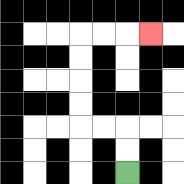{'start': '[5, 7]', 'end': '[6, 1]', 'path_directions': 'U,U,L,L,U,U,U,U,R,R,R', 'path_coordinates': '[[5, 7], [5, 6], [5, 5], [4, 5], [3, 5], [3, 4], [3, 3], [3, 2], [3, 1], [4, 1], [5, 1], [6, 1]]'}